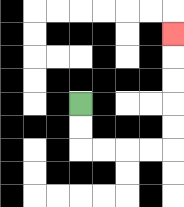{'start': '[3, 4]', 'end': '[7, 1]', 'path_directions': 'D,D,R,R,R,R,U,U,U,U,U', 'path_coordinates': '[[3, 4], [3, 5], [3, 6], [4, 6], [5, 6], [6, 6], [7, 6], [7, 5], [7, 4], [7, 3], [7, 2], [7, 1]]'}